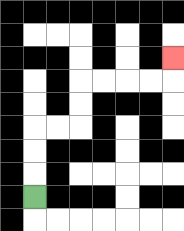{'start': '[1, 8]', 'end': '[7, 2]', 'path_directions': 'U,U,U,R,R,U,U,R,R,R,R,U', 'path_coordinates': '[[1, 8], [1, 7], [1, 6], [1, 5], [2, 5], [3, 5], [3, 4], [3, 3], [4, 3], [5, 3], [6, 3], [7, 3], [7, 2]]'}